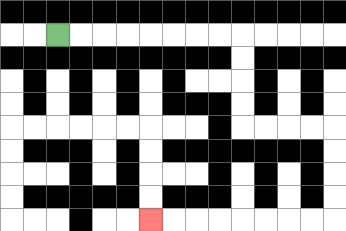{'start': '[2, 1]', 'end': '[6, 9]', 'path_directions': 'R,R,R,R,R,R,R,R,D,D,D,D,R,R,R,R,D,D,D,D,L,L,L,L,L,L,L,L', 'path_coordinates': '[[2, 1], [3, 1], [4, 1], [5, 1], [6, 1], [7, 1], [8, 1], [9, 1], [10, 1], [10, 2], [10, 3], [10, 4], [10, 5], [11, 5], [12, 5], [13, 5], [14, 5], [14, 6], [14, 7], [14, 8], [14, 9], [13, 9], [12, 9], [11, 9], [10, 9], [9, 9], [8, 9], [7, 9], [6, 9]]'}